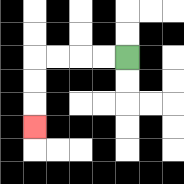{'start': '[5, 2]', 'end': '[1, 5]', 'path_directions': 'L,L,L,L,D,D,D', 'path_coordinates': '[[5, 2], [4, 2], [3, 2], [2, 2], [1, 2], [1, 3], [1, 4], [1, 5]]'}